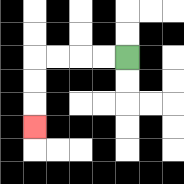{'start': '[5, 2]', 'end': '[1, 5]', 'path_directions': 'L,L,L,L,D,D,D', 'path_coordinates': '[[5, 2], [4, 2], [3, 2], [2, 2], [1, 2], [1, 3], [1, 4], [1, 5]]'}